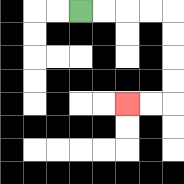{'start': '[3, 0]', 'end': '[5, 4]', 'path_directions': 'R,R,R,R,D,D,D,D,L,L', 'path_coordinates': '[[3, 0], [4, 0], [5, 0], [6, 0], [7, 0], [7, 1], [7, 2], [7, 3], [7, 4], [6, 4], [5, 4]]'}